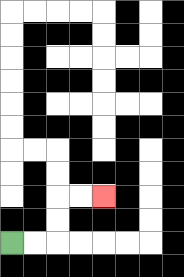{'start': '[0, 10]', 'end': '[4, 8]', 'path_directions': 'R,R,U,U,R,R', 'path_coordinates': '[[0, 10], [1, 10], [2, 10], [2, 9], [2, 8], [3, 8], [4, 8]]'}